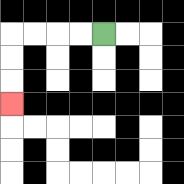{'start': '[4, 1]', 'end': '[0, 4]', 'path_directions': 'L,L,L,L,D,D,D', 'path_coordinates': '[[4, 1], [3, 1], [2, 1], [1, 1], [0, 1], [0, 2], [0, 3], [0, 4]]'}